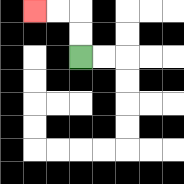{'start': '[3, 2]', 'end': '[1, 0]', 'path_directions': 'U,U,L,L', 'path_coordinates': '[[3, 2], [3, 1], [3, 0], [2, 0], [1, 0]]'}